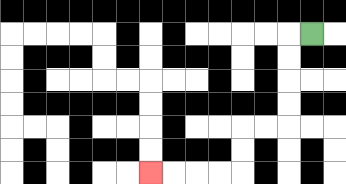{'start': '[13, 1]', 'end': '[6, 7]', 'path_directions': 'L,D,D,D,D,L,L,D,D,L,L,L,L', 'path_coordinates': '[[13, 1], [12, 1], [12, 2], [12, 3], [12, 4], [12, 5], [11, 5], [10, 5], [10, 6], [10, 7], [9, 7], [8, 7], [7, 7], [6, 7]]'}